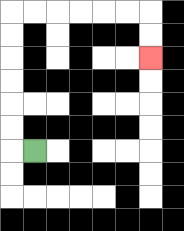{'start': '[1, 6]', 'end': '[6, 2]', 'path_directions': 'L,U,U,U,U,U,U,R,R,R,R,R,R,D,D', 'path_coordinates': '[[1, 6], [0, 6], [0, 5], [0, 4], [0, 3], [0, 2], [0, 1], [0, 0], [1, 0], [2, 0], [3, 0], [4, 0], [5, 0], [6, 0], [6, 1], [6, 2]]'}